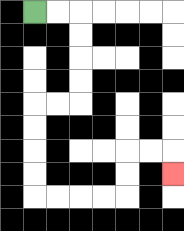{'start': '[1, 0]', 'end': '[7, 7]', 'path_directions': 'R,R,D,D,D,D,L,L,D,D,D,D,R,R,R,R,U,U,R,R,D', 'path_coordinates': '[[1, 0], [2, 0], [3, 0], [3, 1], [3, 2], [3, 3], [3, 4], [2, 4], [1, 4], [1, 5], [1, 6], [1, 7], [1, 8], [2, 8], [3, 8], [4, 8], [5, 8], [5, 7], [5, 6], [6, 6], [7, 6], [7, 7]]'}